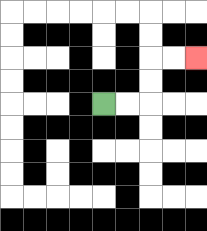{'start': '[4, 4]', 'end': '[8, 2]', 'path_directions': 'R,R,U,U,R,R', 'path_coordinates': '[[4, 4], [5, 4], [6, 4], [6, 3], [6, 2], [7, 2], [8, 2]]'}